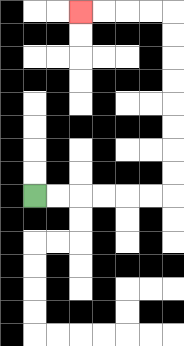{'start': '[1, 8]', 'end': '[3, 0]', 'path_directions': 'R,R,R,R,R,R,U,U,U,U,U,U,U,U,L,L,L,L', 'path_coordinates': '[[1, 8], [2, 8], [3, 8], [4, 8], [5, 8], [6, 8], [7, 8], [7, 7], [7, 6], [7, 5], [7, 4], [7, 3], [7, 2], [7, 1], [7, 0], [6, 0], [5, 0], [4, 0], [3, 0]]'}